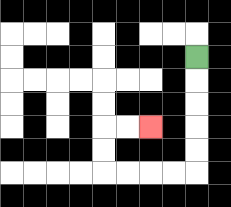{'start': '[8, 2]', 'end': '[6, 5]', 'path_directions': 'D,D,D,D,D,L,L,L,L,U,U,R,R', 'path_coordinates': '[[8, 2], [8, 3], [8, 4], [8, 5], [8, 6], [8, 7], [7, 7], [6, 7], [5, 7], [4, 7], [4, 6], [4, 5], [5, 5], [6, 5]]'}